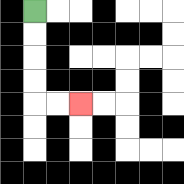{'start': '[1, 0]', 'end': '[3, 4]', 'path_directions': 'D,D,D,D,R,R', 'path_coordinates': '[[1, 0], [1, 1], [1, 2], [1, 3], [1, 4], [2, 4], [3, 4]]'}